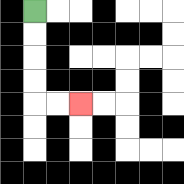{'start': '[1, 0]', 'end': '[3, 4]', 'path_directions': 'D,D,D,D,R,R', 'path_coordinates': '[[1, 0], [1, 1], [1, 2], [1, 3], [1, 4], [2, 4], [3, 4]]'}